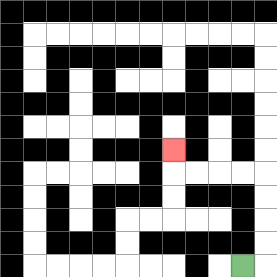{'start': '[10, 11]', 'end': '[7, 6]', 'path_directions': 'R,U,U,U,U,L,L,L,L,U', 'path_coordinates': '[[10, 11], [11, 11], [11, 10], [11, 9], [11, 8], [11, 7], [10, 7], [9, 7], [8, 7], [7, 7], [7, 6]]'}